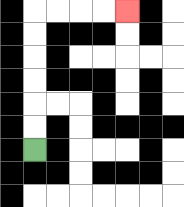{'start': '[1, 6]', 'end': '[5, 0]', 'path_directions': 'U,U,U,U,U,U,R,R,R,R', 'path_coordinates': '[[1, 6], [1, 5], [1, 4], [1, 3], [1, 2], [1, 1], [1, 0], [2, 0], [3, 0], [4, 0], [5, 0]]'}